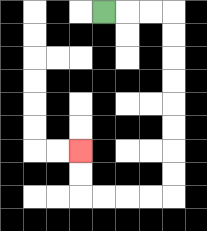{'start': '[4, 0]', 'end': '[3, 6]', 'path_directions': 'R,R,R,D,D,D,D,D,D,D,D,L,L,L,L,U,U', 'path_coordinates': '[[4, 0], [5, 0], [6, 0], [7, 0], [7, 1], [7, 2], [7, 3], [7, 4], [7, 5], [7, 6], [7, 7], [7, 8], [6, 8], [5, 8], [4, 8], [3, 8], [3, 7], [3, 6]]'}